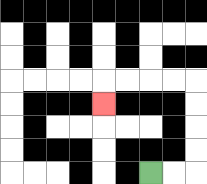{'start': '[6, 7]', 'end': '[4, 4]', 'path_directions': 'R,R,U,U,U,U,L,L,L,L,D', 'path_coordinates': '[[6, 7], [7, 7], [8, 7], [8, 6], [8, 5], [8, 4], [8, 3], [7, 3], [6, 3], [5, 3], [4, 3], [4, 4]]'}